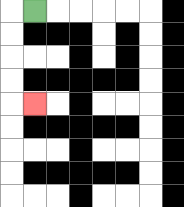{'start': '[1, 0]', 'end': '[1, 4]', 'path_directions': 'L,D,D,D,D,R', 'path_coordinates': '[[1, 0], [0, 0], [0, 1], [0, 2], [0, 3], [0, 4], [1, 4]]'}